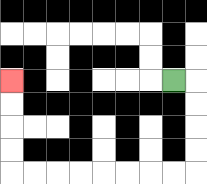{'start': '[7, 3]', 'end': '[0, 3]', 'path_directions': 'R,D,D,D,D,L,L,L,L,L,L,L,L,U,U,U,U', 'path_coordinates': '[[7, 3], [8, 3], [8, 4], [8, 5], [8, 6], [8, 7], [7, 7], [6, 7], [5, 7], [4, 7], [3, 7], [2, 7], [1, 7], [0, 7], [0, 6], [0, 5], [0, 4], [0, 3]]'}